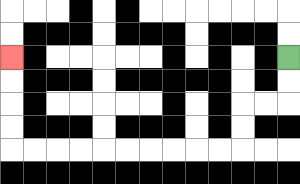{'start': '[12, 2]', 'end': '[0, 2]', 'path_directions': 'D,D,L,L,D,D,L,L,L,L,L,L,L,L,L,L,U,U,U,U', 'path_coordinates': '[[12, 2], [12, 3], [12, 4], [11, 4], [10, 4], [10, 5], [10, 6], [9, 6], [8, 6], [7, 6], [6, 6], [5, 6], [4, 6], [3, 6], [2, 6], [1, 6], [0, 6], [0, 5], [0, 4], [0, 3], [0, 2]]'}